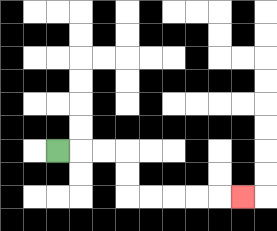{'start': '[2, 6]', 'end': '[10, 8]', 'path_directions': 'R,R,R,D,D,R,R,R,R,R', 'path_coordinates': '[[2, 6], [3, 6], [4, 6], [5, 6], [5, 7], [5, 8], [6, 8], [7, 8], [8, 8], [9, 8], [10, 8]]'}